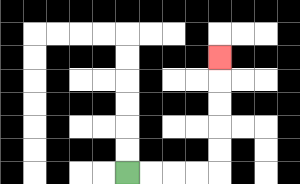{'start': '[5, 7]', 'end': '[9, 2]', 'path_directions': 'R,R,R,R,U,U,U,U,U', 'path_coordinates': '[[5, 7], [6, 7], [7, 7], [8, 7], [9, 7], [9, 6], [9, 5], [9, 4], [9, 3], [9, 2]]'}